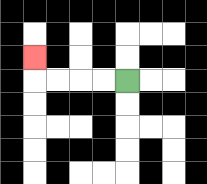{'start': '[5, 3]', 'end': '[1, 2]', 'path_directions': 'L,L,L,L,U', 'path_coordinates': '[[5, 3], [4, 3], [3, 3], [2, 3], [1, 3], [1, 2]]'}